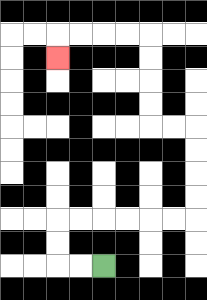{'start': '[4, 11]', 'end': '[2, 2]', 'path_directions': 'L,L,U,U,R,R,R,R,R,R,U,U,U,U,L,L,U,U,U,U,L,L,L,L,D', 'path_coordinates': '[[4, 11], [3, 11], [2, 11], [2, 10], [2, 9], [3, 9], [4, 9], [5, 9], [6, 9], [7, 9], [8, 9], [8, 8], [8, 7], [8, 6], [8, 5], [7, 5], [6, 5], [6, 4], [6, 3], [6, 2], [6, 1], [5, 1], [4, 1], [3, 1], [2, 1], [2, 2]]'}